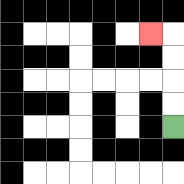{'start': '[7, 5]', 'end': '[6, 1]', 'path_directions': 'U,U,U,U,L', 'path_coordinates': '[[7, 5], [7, 4], [7, 3], [7, 2], [7, 1], [6, 1]]'}